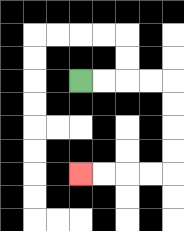{'start': '[3, 3]', 'end': '[3, 7]', 'path_directions': 'R,R,R,R,D,D,D,D,L,L,L,L', 'path_coordinates': '[[3, 3], [4, 3], [5, 3], [6, 3], [7, 3], [7, 4], [7, 5], [7, 6], [7, 7], [6, 7], [5, 7], [4, 7], [3, 7]]'}